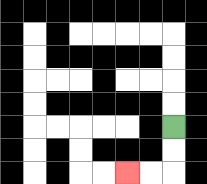{'start': '[7, 5]', 'end': '[5, 7]', 'path_directions': 'D,D,L,L', 'path_coordinates': '[[7, 5], [7, 6], [7, 7], [6, 7], [5, 7]]'}